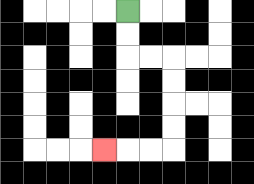{'start': '[5, 0]', 'end': '[4, 6]', 'path_directions': 'D,D,R,R,D,D,D,D,L,L,L', 'path_coordinates': '[[5, 0], [5, 1], [5, 2], [6, 2], [7, 2], [7, 3], [7, 4], [7, 5], [7, 6], [6, 6], [5, 6], [4, 6]]'}